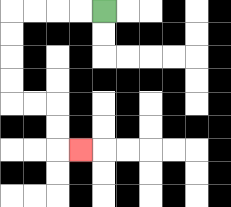{'start': '[4, 0]', 'end': '[3, 6]', 'path_directions': 'L,L,L,L,D,D,D,D,R,R,D,D,R', 'path_coordinates': '[[4, 0], [3, 0], [2, 0], [1, 0], [0, 0], [0, 1], [0, 2], [0, 3], [0, 4], [1, 4], [2, 4], [2, 5], [2, 6], [3, 6]]'}